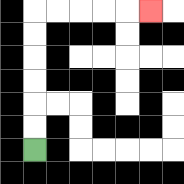{'start': '[1, 6]', 'end': '[6, 0]', 'path_directions': 'U,U,U,U,U,U,R,R,R,R,R', 'path_coordinates': '[[1, 6], [1, 5], [1, 4], [1, 3], [1, 2], [1, 1], [1, 0], [2, 0], [3, 0], [4, 0], [5, 0], [6, 0]]'}